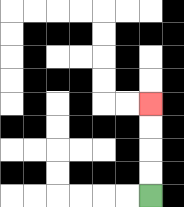{'start': '[6, 8]', 'end': '[6, 4]', 'path_directions': 'U,U,U,U', 'path_coordinates': '[[6, 8], [6, 7], [6, 6], [6, 5], [6, 4]]'}